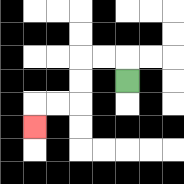{'start': '[5, 3]', 'end': '[1, 5]', 'path_directions': 'U,L,L,D,D,L,L,D', 'path_coordinates': '[[5, 3], [5, 2], [4, 2], [3, 2], [3, 3], [3, 4], [2, 4], [1, 4], [1, 5]]'}